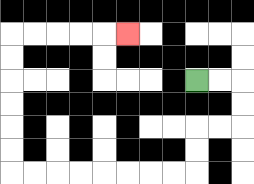{'start': '[8, 3]', 'end': '[5, 1]', 'path_directions': 'R,R,D,D,L,L,D,D,L,L,L,L,L,L,L,L,U,U,U,U,U,U,R,R,R,R,R', 'path_coordinates': '[[8, 3], [9, 3], [10, 3], [10, 4], [10, 5], [9, 5], [8, 5], [8, 6], [8, 7], [7, 7], [6, 7], [5, 7], [4, 7], [3, 7], [2, 7], [1, 7], [0, 7], [0, 6], [0, 5], [0, 4], [0, 3], [0, 2], [0, 1], [1, 1], [2, 1], [3, 1], [4, 1], [5, 1]]'}